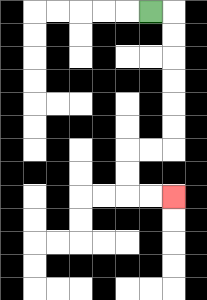{'start': '[6, 0]', 'end': '[7, 8]', 'path_directions': 'R,D,D,D,D,D,D,L,L,D,D,R,R', 'path_coordinates': '[[6, 0], [7, 0], [7, 1], [7, 2], [7, 3], [7, 4], [7, 5], [7, 6], [6, 6], [5, 6], [5, 7], [5, 8], [6, 8], [7, 8]]'}